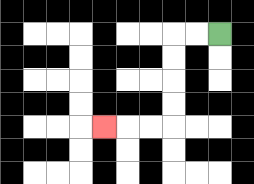{'start': '[9, 1]', 'end': '[4, 5]', 'path_directions': 'L,L,D,D,D,D,L,L,L', 'path_coordinates': '[[9, 1], [8, 1], [7, 1], [7, 2], [7, 3], [7, 4], [7, 5], [6, 5], [5, 5], [4, 5]]'}